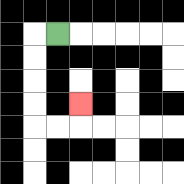{'start': '[2, 1]', 'end': '[3, 4]', 'path_directions': 'L,D,D,D,D,R,R,U', 'path_coordinates': '[[2, 1], [1, 1], [1, 2], [1, 3], [1, 4], [1, 5], [2, 5], [3, 5], [3, 4]]'}